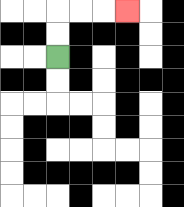{'start': '[2, 2]', 'end': '[5, 0]', 'path_directions': 'U,U,R,R,R', 'path_coordinates': '[[2, 2], [2, 1], [2, 0], [3, 0], [4, 0], [5, 0]]'}